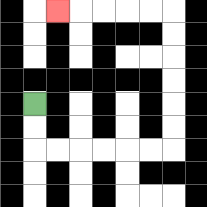{'start': '[1, 4]', 'end': '[2, 0]', 'path_directions': 'D,D,R,R,R,R,R,R,U,U,U,U,U,U,L,L,L,L,L', 'path_coordinates': '[[1, 4], [1, 5], [1, 6], [2, 6], [3, 6], [4, 6], [5, 6], [6, 6], [7, 6], [7, 5], [7, 4], [7, 3], [7, 2], [7, 1], [7, 0], [6, 0], [5, 0], [4, 0], [3, 0], [2, 0]]'}